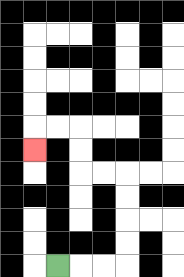{'start': '[2, 11]', 'end': '[1, 6]', 'path_directions': 'R,R,R,U,U,U,U,L,L,U,U,L,L,D', 'path_coordinates': '[[2, 11], [3, 11], [4, 11], [5, 11], [5, 10], [5, 9], [5, 8], [5, 7], [4, 7], [3, 7], [3, 6], [3, 5], [2, 5], [1, 5], [1, 6]]'}